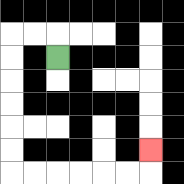{'start': '[2, 2]', 'end': '[6, 6]', 'path_directions': 'U,L,L,D,D,D,D,D,D,R,R,R,R,R,R,U', 'path_coordinates': '[[2, 2], [2, 1], [1, 1], [0, 1], [0, 2], [0, 3], [0, 4], [0, 5], [0, 6], [0, 7], [1, 7], [2, 7], [3, 7], [4, 7], [5, 7], [6, 7], [6, 6]]'}